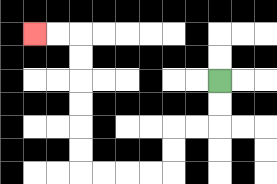{'start': '[9, 3]', 'end': '[1, 1]', 'path_directions': 'D,D,L,L,D,D,L,L,L,L,U,U,U,U,U,U,L,L', 'path_coordinates': '[[9, 3], [9, 4], [9, 5], [8, 5], [7, 5], [7, 6], [7, 7], [6, 7], [5, 7], [4, 7], [3, 7], [3, 6], [3, 5], [3, 4], [3, 3], [3, 2], [3, 1], [2, 1], [1, 1]]'}